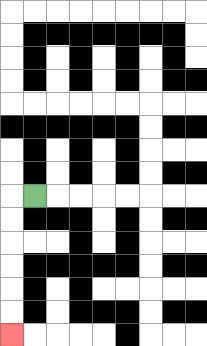{'start': '[1, 8]', 'end': '[0, 14]', 'path_directions': 'L,D,D,D,D,D,D', 'path_coordinates': '[[1, 8], [0, 8], [0, 9], [0, 10], [0, 11], [0, 12], [0, 13], [0, 14]]'}